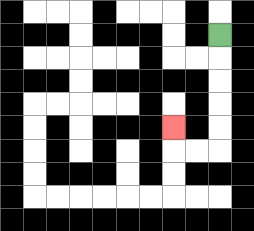{'start': '[9, 1]', 'end': '[7, 5]', 'path_directions': 'D,D,D,D,D,L,L,U', 'path_coordinates': '[[9, 1], [9, 2], [9, 3], [9, 4], [9, 5], [9, 6], [8, 6], [7, 6], [7, 5]]'}